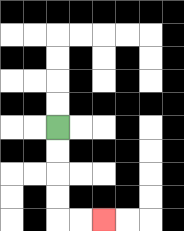{'start': '[2, 5]', 'end': '[4, 9]', 'path_directions': 'D,D,D,D,R,R', 'path_coordinates': '[[2, 5], [2, 6], [2, 7], [2, 8], [2, 9], [3, 9], [4, 9]]'}